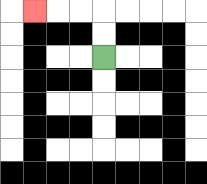{'start': '[4, 2]', 'end': '[1, 0]', 'path_directions': 'U,U,L,L,L', 'path_coordinates': '[[4, 2], [4, 1], [4, 0], [3, 0], [2, 0], [1, 0]]'}